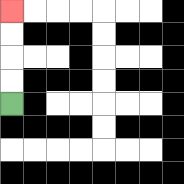{'start': '[0, 4]', 'end': '[0, 0]', 'path_directions': 'U,U,U,U', 'path_coordinates': '[[0, 4], [0, 3], [0, 2], [0, 1], [0, 0]]'}